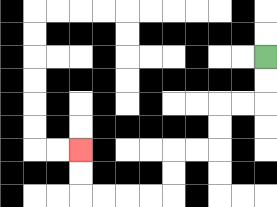{'start': '[11, 2]', 'end': '[3, 6]', 'path_directions': 'D,D,L,L,D,D,L,L,D,D,L,L,L,L,U,U', 'path_coordinates': '[[11, 2], [11, 3], [11, 4], [10, 4], [9, 4], [9, 5], [9, 6], [8, 6], [7, 6], [7, 7], [7, 8], [6, 8], [5, 8], [4, 8], [3, 8], [3, 7], [3, 6]]'}